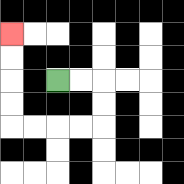{'start': '[2, 3]', 'end': '[0, 1]', 'path_directions': 'R,R,D,D,L,L,L,L,U,U,U,U', 'path_coordinates': '[[2, 3], [3, 3], [4, 3], [4, 4], [4, 5], [3, 5], [2, 5], [1, 5], [0, 5], [0, 4], [0, 3], [0, 2], [0, 1]]'}